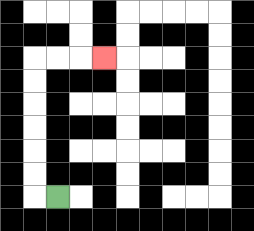{'start': '[2, 8]', 'end': '[4, 2]', 'path_directions': 'L,U,U,U,U,U,U,R,R,R', 'path_coordinates': '[[2, 8], [1, 8], [1, 7], [1, 6], [1, 5], [1, 4], [1, 3], [1, 2], [2, 2], [3, 2], [4, 2]]'}